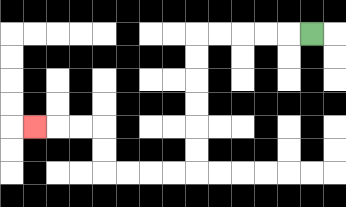{'start': '[13, 1]', 'end': '[1, 5]', 'path_directions': 'L,L,L,L,L,D,D,D,D,D,D,L,L,L,L,U,U,L,L,L', 'path_coordinates': '[[13, 1], [12, 1], [11, 1], [10, 1], [9, 1], [8, 1], [8, 2], [8, 3], [8, 4], [8, 5], [8, 6], [8, 7], [7, 7], [6, 7], [5, 7], [4, 7], [4, 6], [4, 5], [3, 5], [2, 5], [1, 5]]'}